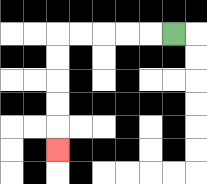{'start': '[7, 1]', 'end': '[2, 6]', 'path_directions': 'L,L,L,L,L,D,D,D,D,D', 'path_coordinates': '[[7, 1], [6, 1], [5, 1], [4, 1], [3, 1], [2, 1], [2, 2], [2, 3], [2, 4], [2, 5], [2, 6]]'}